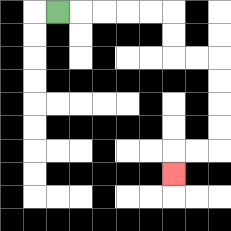{'start': '[2, 0]', 'end': '[7, 7]', 'path_directions': 'R,R,R,R,R,D,D,R,R,D,D,D,D,L,L,D', 'path_coordinates': '[[2, 0], [3, 0], [4, 0], [5, 0], [6, 0], [7, 0], [7, 1], [7, 2], [8, 2], [9, 2], [9, 3], [9, 4], [9, 5], [9, 6], [8, 6], [7, 6], [7, 7]]'}